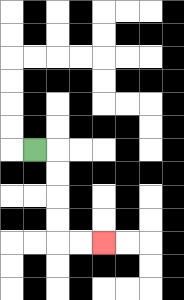{'start': '[1, 6]', 'end': '[4, 10]', 'path_directions': 'R,D,D,D,D,R,R', 'path_coordinates': '[[1, 6], [2, 6], [2, 7], [2, 8], [2, 9], [2, 10], [3, 10], [4, 10]]'}